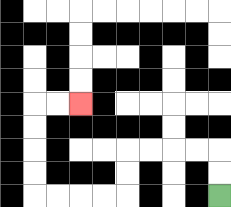{'start': '[9, 8]', 'end': '[3, 4]', 'path_directions': 'U,U,L,L,L,L,D,D,L,L,L,L,U,U,U,U,R,R', 'path_coordinates': '[[9, 8], [9, 7], [9, 6], [8, 6], [7, 6], [6, 6], [5, 6], [5, 7], [5, 8], [4, 8], [3, 8], [2, 8], [1, 8], [1, 7], [1, 6], [1, 5], [1, 4], [2, 4], [3, 4]]'}